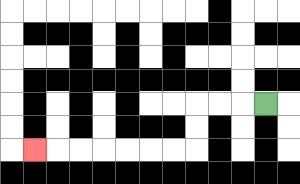{'start': '[11, 4]', 'end': '[1, 6]', 'path_directions': 'L,L,L,D,D,L,L,L,L,L,L,L', 'path_coordinates': '[[11, 4], [10, 4], [9, 4], [8, 4], [8, 5], [8, 6], [7, 6], [6, 6], [5, 6], [4, 6], [3, 6], [2, 6], [1, 6]]'}